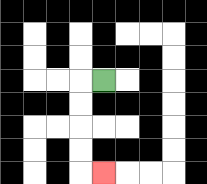{'start': '[4, 3]', 'end': '[4, 7]', 'path_directions': 'L,D,D,D,D,R', 'path_coordinates': '[[4, 3], [3, 3], [3, 4], [3, 5], [3, 6], [3, 7], [4, 7]]'}